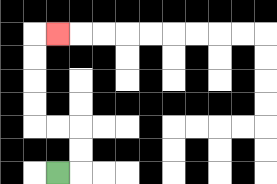{'start': '[2, 7]', 'end': '[2, 1]', 'path_directions': 'R,U,U,L,L,U,U,U,U,R', 'path_coordinates': '[[2, 7], [3, 7], [3, 6], [3, 5], [2, 5], [1, 5], [1, 4], [1, 3], [1, 2], [1, 1], [2, 1]]'}